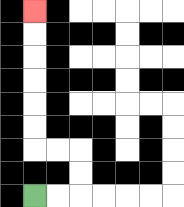{'start': '[1, 8]', 'end': '[1, 0]', 'path_directions': 'R,R,U,U,L,L,U,U,U,U,U,U', 'path_coordinates': '[[1, 8], [2, 8], [3, 8], [3, 7], [3, 6], [2, 6], [1, 6], [1, 5], [1, 4], [1, 3], [1, 2], [1, 1], [1, 0]]'}